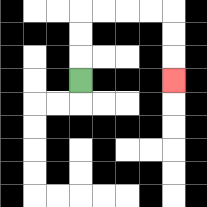{'start': '[3, 3]', 'end': '[7, 3]', 'path_directions': 'U,U,U,R,R,R,R,D,D,D', 'path_coordinates': '[[3, 3], [3, 2], [3, 1], [3, 0], [4, 0], [5, 0], [6, 0], [7, 0], [7, 1], [7, 2], [7, 3]]'}